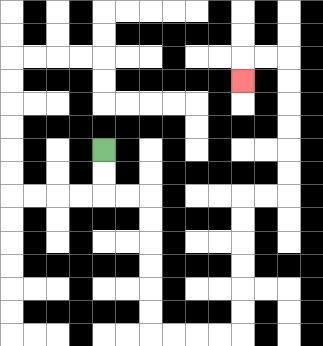{'start': '[4, 6]', 'end': '[10, 3]', 'path_directions': 'D,D,R,R,D,D,D,D,D,D,R,R,R,R,U,U,U,U,U,U,R,R,U,U,U,U,U,U,L,L,D', 'path_coordinates': '[[4, 6], [4, 7], [4, 8], [5, 8], [6, 8], [6, 9], [6, 10], [6, 11], [6, 12], [6, 13], [6, 14], [7, 14], [8, 14], [9, 14], [10, 14], [10, 13], [10, 12], [10, 11], [10, 10], [10, 9], [10, 8], [11, 8], [12, 8], [12, 7], [12, 6], [12, 5], [12, 4], [12, 3], [12, 2], [11, 2], [10, 2], [10, 3]]'}